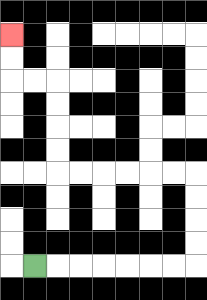{'start': '[1, 11]', 'end': '[0, 1]', 'path_directions': 'R,R,R,R,R,R,R,U,U,U,U,L,L,L,L,L,L,U,U,U,U,L,L,U,U', 'path_coordinates': '[[1, 11], [2, 11], [3, 11], [4, 11], [5, 11], [6, 11], [7, 11], [8, 11], [8, 10], [8, 9], [8, 8], [8, 7], [7, 7], [6, 7], [5, 7], [4, 7], [3, 7], [2, 7], [2, 6], [2, 5], [2, 4], [2, 3], [1, 3], [0, 3], [0, 2], [0, 1]]'}